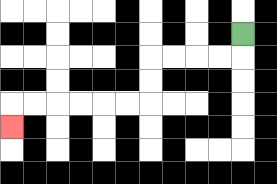{'start': '[10, 1]', 'end': '[0, 5]', 'path_directions': 'D,L,L,L,L,D,D,L,L,L,L,L,L,D', 'path_coordinates': '[[10, 1], [10, 2], [9, 2], [8, 2], [7, 2], [6, 2], [6, 3], [6, 4], [5, 4], [4, 4], [3, 4], [2, 4], [1, 4], [0, 4], [0, 5]]'}